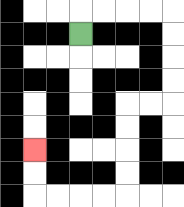{'start': '[3, 1]', 'end': '[1, 6]', 'path_directions': 'U,R,R,R,R,D,D,D,D,L,L,D,D,D,D,L,L,L,L,U,U', 'path_coordinates': '[[3, 1], [3, 0], [4, 0], [5, 0], [6, 0], [7, 0], [7, 1], [7, 2], [7, 3], [7, 4], [6, 4], [5, 4], [5, 5], [5, 6], [5, 7], [5, 8], [4, 8], [3, 8], [2, 8], [1, 8], [1, 7], [1, 6]]'}